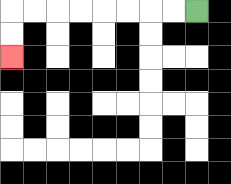{'start': '[8, 0]', 'end': '[0, 2]', 'path_directions': 'L,L,L,L,L,L,L,L,D,D', 'path_coordinates': '[[8, 0], [7, 0], [6, 0], [5, 0], [4, 0], [3, 0], [2, 0], [1, 0], [0, 0], [0, 1], [0, 2]]'}